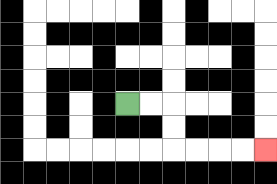{'start': '[5, 4]', 'end': '[11, 6]', 'path_directions': 'R,R,D,D,R,R,R,R', 'path_coordinates': '[[5, 4], [6, 4], [7, 4], [7, 5], [7, 6], [8, 6], [9, 6], [10, 6], [11, 6]]'}